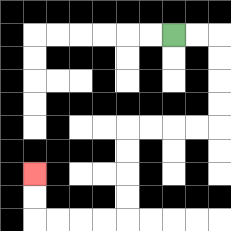{'start': '[7, 1]', 'end': '[1, 7]', 'path_directions': 'R,R,D,D,D,D,L,L,L,L,D,D,D,D,L,L,L,L,U,U', 'path_coordinates': '[[7, 1], [8, 1], [9, 1], [9, 2], [9, 3], [9, 4], [9, 5], [8, 5], [7, 5], [6, 5], [5, 5], [5, 6], [5, 7], [5, 8], [5, 9], [4, 9], [3, 9], [2, 9], [1, 9], [1, 8], [1, 7]]'}